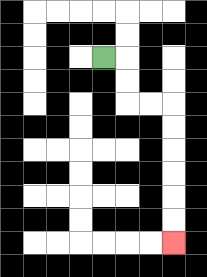{'start': '[4, 2]', 'end': '[7, 10]', 'path_directions': 'R,D,D,R,R,D,D,D,D,D,D', 'path_coordinates': '[[4, 2], [5, 2], [5, 3], [5, 4], [6, 4], [7, 4], [7, 5], [7, 6], [7, 7], [7, 8], [7, 9], [7, 10]]'}